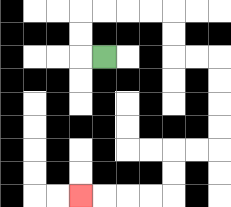{'start': '[4, 2]', 'end': '[3, 8]', 'path_directions': 'L,U,U,R,R,R,R,D,D,R,R,D,D,D,D,L,L,D,D,L,L,L,L', 'path_coordinates': '[[4, 2], [3, 2], [3, 1], [3, 0], [4, 0], [5, 0], [6, 0], [7, 0], [7, 1], [7, 2], [8, 2], [9, 2], [9, 3], [9, 4], [9, 5], [9, 6], [8, 6], [7, 6], [7, 7], [7, 8], [6, 8], [5, 8], [4, 8], [3, 8]]'}